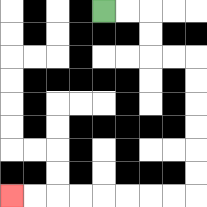{'start': '[4, 0]', 'end': '[0, 8]', 'path_directions': 'R,R,D,D,R,R,D,D,D,D,D,D,L,L,L,L,L,L,L,L', 'path_coordinates': '[[4, 0], [5, 0], [6, 0], [6, 1], [6, 2], [7, 2], [8, 2], [8, 3], [8, 4], [8, 5], [8, 6], [8, 7], [8, 8], [7, 8], [6, 8], [5, 8], [4, 8], [3, 8], [2, 8], [1, 8], [0, 8]]'}